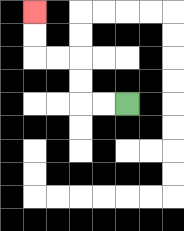{'start': '[5, 4]', 'end': '[1, 0]', 'path_directions': 'L,L,U,U,L,L,U,U', 'path_coordinates': '[[5, 4], [4, 4], [3, 4], [3, 3], [3, 2], [2, 2], [1, 2], [1, 1], [1, 0]]'}